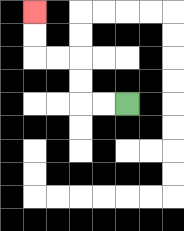{'start': '[5, 4]', 'end': '[1, 0]', 'path_directions': 'L,L,U,U,L,L,U,U', 'path_coordinates': '[[5, 4], [4, 4], [3, 4], [3, 3], [3, 2], [2, 2], [1, 2], [1, 1], [1, 0]]'}